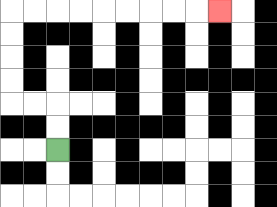{'start': '[2, 6]', 'end': '[9, 0]', 'path_directions': 'U,U,L,L,U,U,U,U,R,R,R,R,R,R,R,R,R', 'path_coordinates': '[[2, 6], [2, 5], [2, 4], [1, 4], [0, 4], [0, 3], [0, 2], [0, 1], [0, 0], [1, 0], [2, 0], [3, 0], [4, 0], [5, 0], [6, 0], [7, 0], [8, 0], [9, 0]]'}